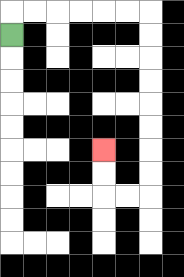{'start': '[0, 1]', 'end': '[4, 6]', 'path_directions': 'U,R,R,R,R,R,R,D,D,D,D,D,D,D,D,L,L,U,U', 'path_coordinates': '[[0, 1], [0, 0], [1, 0], [2, 0], [3, 0], [4, 0], [5, 0], [6, 0], [6, 1], [6, 2], [6, 3], [6, 4], [6, 5], [6, 6], [6, 7], [6, 8], [5, 8], [4, 8], [4, 7], [4, 6]]'}